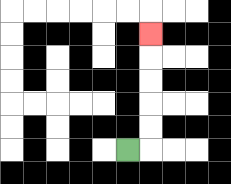{'start': '[5, 6]', 'end': '[6, 1]', 'path_directions': 'R,U,U,U,U,U', 'path_coordinates': '[[5, 6], [6, 6], [6, 5], [6, 4], [6, 3], [6, 2], [6, 1]]'}